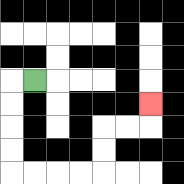{'start': '[1, 3]', 'end': '[6, 4]', 'path_directions': 'L,D,D,D,D,R,R,R,R,U,U,R,R,U', 'path_coordinates': '[[1, 3], [0, 3], [0, 4], [0, 5], [0, 6], [0, 7], [1, 7], [2, 7], [3, 7], [4, 7], [4, 6], [4, 5], [5, 5], [6, 5], [6, 4]]'}